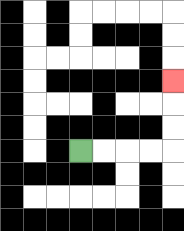{'start': '[3, 6]', 'end': '[7, 3]', 'path_directions': 'R,R,R,R,U,U,U', 'path_coordinates': '[[3, 6], [4, 6], [5, 6], [6, 6], [7, 6], [7, 5], [7, 4], [7, 3]]'}